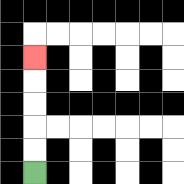{'start': '[1, 7]', 'end': '[1, 2]', 'path_directions': 'U,U,U,U,U', 'path_coordinates': '[[1, 7], [1, 6], [1, 5], [1, 4], [1, 3], [1, 2]]'}